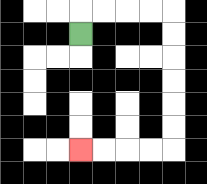{'start': '[3, 1]', 'end': '[3, 6]', 'path_directions': 'U,R,R,R,R,D,D,D,D,D,D,L,L,L,L', 'path_coordinates': '[[3, 1], [3, 0], [4, 0], [5, 0], [6, 0], [7, 0], [7, 1], [7, 2], [7, 3], [7, 4], [7, 5], [7, 6], [6, 6], [5, 6], [4, 6], [3, 6]]'}